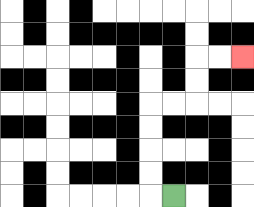{'start': '[7, 8]', 'end': '[10, 2]', 'path_directions': 'L,U,U,U,U,R,R,U,U,R,R', 'path_coordinates': '[[7, 8], [6, 8], [6, 7], [6, 6], [6, 5], [6, 4], [7, 4], [8, 4], [8, 3], [8, 2], [9, 2], [10, 2]]'}